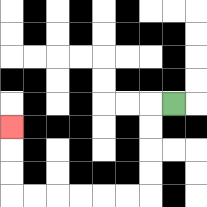{'start': '[7, 4]', 'end': '[0, 5]', 'path_directions': 'L,D,D,D,D,L,L,L,L,L,L,U,U,U', 'path_coordinates': '[[7, 4], [6, 4], [6, 5], [6, 6], [6, 7], [6, 8], [5, 8], [4, 8], [3, 8], [2, 8], [1, 8], [0, 8], [0, 7], [0, 6], [0, 5]]'}